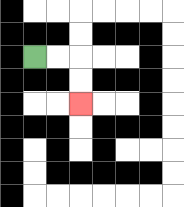{'start': '[1, 2]', 'end': '[3, 4]', 'path_directions': 'R,R,D,D', 'path_coordinates': '[[1, 2], [2, 2], [3, 2], [3, 3], [3, 4]]'}